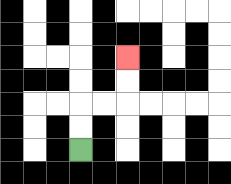{'start': '[3, 6]', 'end': '[5, 2]', 'path_directions': 'U,U,R,R,U,U', 'path_coordinates': '[[3, 6], [3, 5], [3, 4], [4, 4], [5, 4], [5, 3], [5, 2]]'}